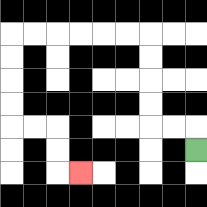{'start': '[8, 6]', 'end': '[3, 7]', 'path_directions': 'U,L,L,U,U,U,U,L,L,L,L,L,L,D,D,D,D,R,R,D,D,R', 'path_coordinates': '[[8, 6], [8, 5], [7, 5], [6, 5], [6, 4], [6, 3], [6, 2], [6, 1], [5, 1], [4, 1], [3, 1], [2, 1], [1, 1], [0, 1], [0, 2], [0, 3], [0, 4], [0, 5], [1, 5], [2, 5], [2, 6], [2, 7], [3, 7]]'}